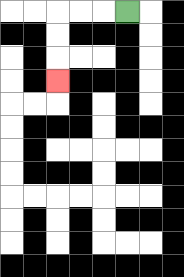{'start': '[5, 0]', 'end': '[2, 3]', 'path_directions': 'L,L,L,D,D,D', 'path_coordinates': '[[5, 0], [4, 0], [3, 0], [2, 0], [2, 1], [2, 2], [2, 3]]'}